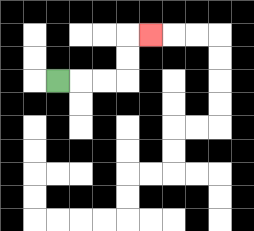{'start': '[2, 3]', 'end': '[6, 1]', 'path_directions': 'R,R,R,U,U,R', 'path_coordinates': '[[2, 3], [3, 3], [4, 3], [5, 3], [5, 2], [5, 1], [6, 1]]'}